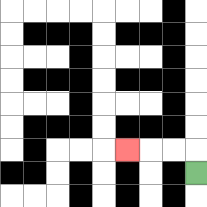{'start': '[8, 7]', 'end': '[5, 6]', 'path_directions': 'U,L,L,L', 'path_coordinates': '[[8, 7], [8, 6], [7, 6], [6, 6], [5, 6]]'}